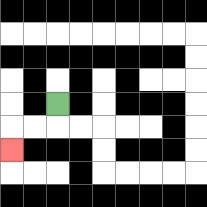{'start': '[2, 4]', 'end': '[0, 6]', 'path_directions': 'D,L,L,D', 'path_coordinates': '[[2, 4], [2, 5], [1, 5], [0, 5], [0, 6]]'}